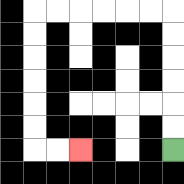{'start': '[7, 6]', 'end': '[3, 6]', 'path_directions': 'U,U,U,U,U,U,L,L,L,L,L,L,D,D,D,D,D,D,R,R', 'path_coordinates': '[[7, 6], [7, 5], [7, 4], [7, 3], [7, 2], [7, 1], [7, 0], [6, 0], [5, 0], [4, 0], [3, 0], [2, 0], [1, 0], [1, 1], [1, 2], [1, 3], [1, 4], [1, 5], [1, 6], [2, 6], [3, 6]]'}